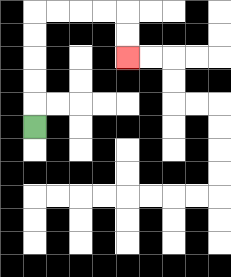{'start': '[1, 5]', 'end': '[5, 2]', 'path_directions': 'U,U,U,U,U,R,R,R,R,D,D', 'path_coordinates': '[[1, 5], [1, 4], [1, 3], [1, 2], [1, 1], [1, 0], [2, 0], [3, 0], [4, 0], [5, 0], [5, 1], [5, 2]]'}